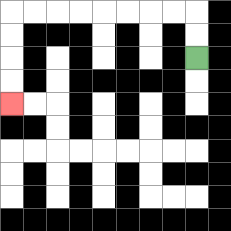{'start': '[8, 2]', 'end': '[0, 4]', 'path_directions': 'U,U,L,L,L,L,L,L,L,L,D,D,D,D', 'path_coordinates': '[[8, 2], [8, 1], [8, 0], [7, 0], [6, 0], [5, 0], [4, 0], [3, 0], [2, 0], [1, 0], [0, 0], [0, 1], [0, 2], [0, 3], [0, 4]]'}